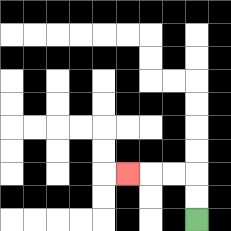{'start': '[8, 9]', 'end': '[5, 7]', 'path_directions': 'U,U,L,L,L', 'path_coordinates': '[[8, 9], [8, 8], [8, 7], [7, 7], [6, 7], [5, 7]]'}